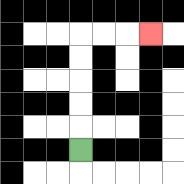{'start': '[3, 6]', 'end': '[6, 1]', 'path_directions': 'U,U,U,U,U,R,R,R', 'path_coordinates': '[[3, 6], [3, 5], [3, 4], [3, 3], [3, 2], [3, 1], [4, 1], [5, 1], [6, 1]]'}